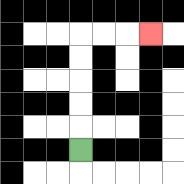{'start': '[3, 6]', 'end': '[6, 1]', 'path_directions': 'U,U,U,U,U,R,R,R', 'path_coordinates': '[[3, 6], [3, 5], [3, 4], [3, 3], [3, 2], [3, 1], [4, 1], [5, 1], [6, 1]]'}